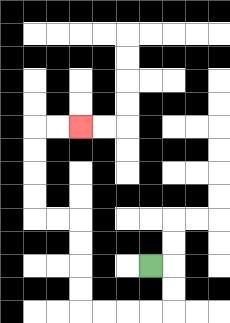{'start': '[6, 11]', 'end': '[3, 5]', 'path_directions': 'R,D,D,L,L,L,L,U,U,U,U,L,L,U,U,U,U,R,R', 'path_coordinates': '[[6, 11], [7, 11], [7, 12], [7, 13], [6, 13], [5, 13], [4, 13], [3, 13], [3, 12], [3, 11], [3, 10], [3, 9], [2, 9], [1, 9], [1, 8], [1, 7], [1, 6], [1, 5], [2, 5], [3, 5]]'}